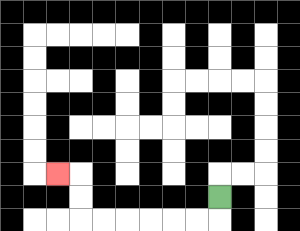{'start': '[9, 8]', 'end': '[2, 7]', 'path_directions': 'D,L,L,L,L,L,L,U,U,L', 'path_coordinates': '[[9, 8], [9, 9], [8, 9], [7, 9], [6, 9], [5, 9], [4, 9], [3, 9], [3, 8], [3, 7], [2, 7]]'}